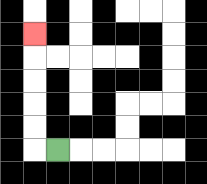{'start': '[2, 6]', 'end': '[1, 1]', 'path_directions': 'L,U,U,U,U,U', 'path_coordinates': '[[2, 6], [1, 6], [1, 5], [1, 4], [1, 3], [1, 2], [1, 1]]'}